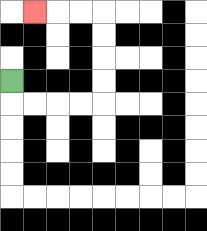{'start': '[0, 3]', 'end': '[1, 0]', 'path_directions': 'D,R,R,R,R,U,U,U,U,L,L,L', 'path_coordinates': '[[0, 3], [0, 4], [1, 4], [2, 4], [3, 4], [4, 4], [4, 3], [4, 2], [4, 1], [4, 0], [3, 0], [2, 0], [1, 0]]'}